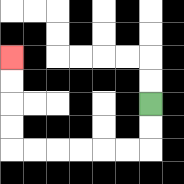{'start': '[6, 4]', 'end': '[0, 2]', 'path_directions': 'D,D,L,L,L,L,L,L,U,U,U,U', 'path_coordinates': '[[6, 4], [6, 5], [6, 6], [5, 6], [4, 6], [3, 6], [2, 6], [1, 6], [0, 6], [0, 5], [0, 4], [0, 3], [0, 2]]'}